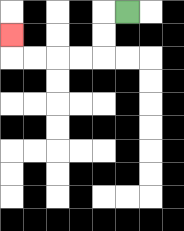{'start': '[5, 0]', 'end': '[0, 1]', 'path_directions': 'L,D,D,L,L,L,L,U', 'path_coordinates': '[[5, 0], [4, 0], [4, 1], [4, 2], [3, 2], [2, 2], [1, 2], [0, 2], [0, 1]]'}